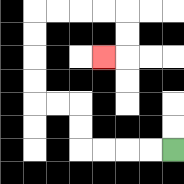{'start': '[7, 6]', 'end': '[4, 2]', 'path_directions': 'L,L,L,L,U,U,L,L,U,U,U,U,R,R,R,R,D,D,L', 'path_coordinates': '[[7, 6], [6, 6], [5, 6], [4, 6], [3, 6], [3, 5], [3, 4], [2, 4], [1, 4], [1, 3], [1, 2], [1, 1], [1, 0], [2, 0], [3, 0], [4, 0], [5, 0], [5, 1], [5, 2], [4, 2]]'}